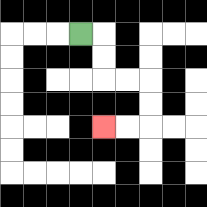{'start': '[3, 1]', 'end': '[4, 5]', 'path_directions': 'R,D,D,R,R,D,D,L,L', 'path_coordinates': '[[3, 1], [4, 1], [4, 2], [4, 3], [5, 3], [6, 3], [6, 4], [6, 5], [5, 5], [4, 5]]'}